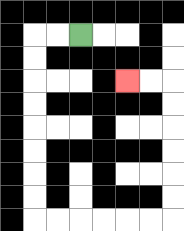{'start': '[3, 1]', 'end': '[5, 3]', 'path_directions': 'L,L,D,D,D,D,D,D,D,D,R,R,R,R,R,R,U,U,U,U,U,U,L,L', 'path_coordinates': '[[3, 1], [2, 1], [1, 1], [1, 2], [1, 3], [1, 4], [1, 5], [1, 6], [1, 7], [1, 8], [1, 9], [2, 9], [3, 9], [4, 9], [5, 9], [6, 9], [7, 9], [7, 8], [7, 7], [7, 6], [7, 5], [7, 4], [7, 3], [6, 3], [5, 3]]'}